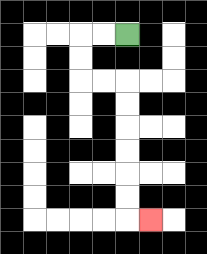{'start': '[5, 1]', 'end': '[6, 9]', 'path_directions': 'L,L,D,D,R,R,D,D,D,D,D,D,R', 'path_coordinates': '[[5, 1], [4, 1], [3, 1], [3, 2], [3, 3], [4, 3], [5, 3], [5, 4], [5, 5], [5, 6], [5, 7], [5, 8], [5, 9], [6, 9]]'}